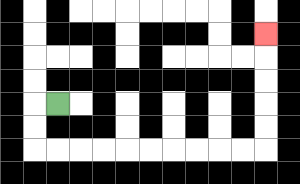{'start': '[2, 4]', 'end': '[11, 1]', 'path_directions': 'L,D,D,R,R,R,R,R,R,R,R,R,R,U,U,U,U,U', 'path_coordinates': '[[2, 4], [1, 4], [1, 5], [1, 6], [2, 6], [3, 6], [4, 6], [5, 6], [6, 6], [7, 6], [8, 6], [9, 6], [10, 6], [11, 6], [11, 5], [11, 4], [11, 3], [11, 2], [11, 1]]'}